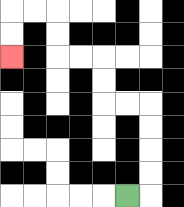{'start': '[5, 8]', 'end': '[0, 2]', 'path_directions': 'R,U,U,U,U,L,L,U,U,L,L,U,U,L,L,D,D', 'path_coordinates': '[[5, 8], [6, 8], [6, 7], [6, 6], [6, 5], [6, 4], [5, 4], [4, 4], [4, 3], [4, 2], [3, 2], [2, 2], [2, 1], [2, 0], [1, 0], [0, 0], [0, 1], [0, 2]]'}